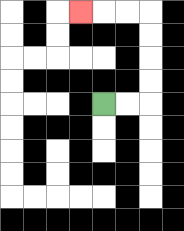{'start': '[4, 4]', 'end': '[3, 0]', 'path_directions': 'R,R,U,U,U,U,L,L,L', 'path_coordinates': '[[4, 4], [5, 4], [6, 4], [6, 3], [6, 2], [6, 1], [6, 0], [5, 0], [4, 0], [3, 0]]'}